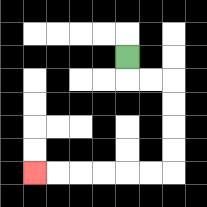{'start': '[5, 2]', 'end': '[1, 7]', 'path_directions': 'D,R,R,D,D,D,D,L,L,L,L,L,L', 'path_coordinates': '[[5, 2], [5, 3], [6, 3], [7, 3], [7, 4], [7, 5], [7, 6], [7, 7], [6, 7], [5, 7], [4, 7], [3, 7], [2, 7], [1, 7]]'}